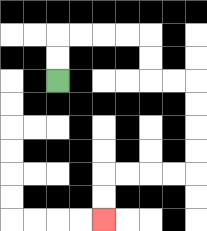{'start': '[2, 3]', 'end': '[4, 9]', 'path_directions': 'U,U,R,R,R,R,D,D,R,R,D,D,D,D,L,L,L,L,D,D', 'path_coordinates': '[[2, 3], [2, 2], [2, 1], [3, 1], [4, 1], [5, 1], [6, 1], [6, 2], [6, 3], [7, 3], [8, 3], [8, 4], [8, 5], [8, 6], [8, 7], [7, 7], [6, 7], [5, 7], [4, 7], [4, 8], [4, 9]]'}